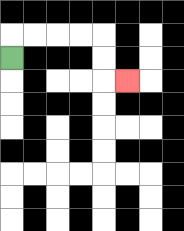{'start': '[0, 2]', 'end': '[5, 3]', 'path_directions': 'U,R,R,R,R,D,D,R', 'path_coordinates': '[[0, 2], [0, 1], [1, 1], [2, 1], [3, 1], [4, 1], [4, 2], [4, 3], [5, 3]]'}